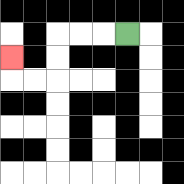{'start': '[5, 1]', 'end': '[0, 2]', 'path_directions': 'L,L,L,D,D,L,L,U', 'path_coordinates': '[[5, 1], [4, 1], [3, 1], [2, 1], [2, 2], [2, 3], [1, 3], [0, 3], [0, 2]]'}